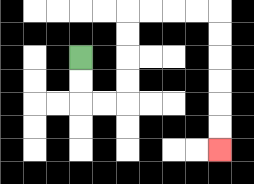{'start': '[3, 2]', 'end': '[9, 6]', 'path_directions': 'D,D,R,R,U,U,U,U,R,R,R,R,D,D,D,D,D,D', 'path_coordinates': '[[3, 2], [3, 3], [3, 4], [4, 4], [5, 4], [5, 3], [5, 2], [5, 1], [5, 0], [6, 0], [7, 0], [8, 0], [9, 0], [9, 1], [9, 2], [9, 3], [9, 4], [9, 5], [9, 6]]'}